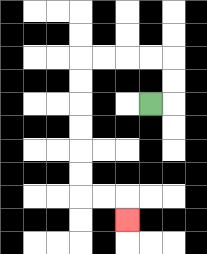{'start': '[6, 4]', 'end': '[5, 9]', 'path_directions': 'R,U,U,L,L,L,L,D,D,D,D,D,D,R,R,D', 'path_coordinates': '[[6, 4], [7, 4], [7, 3], [7, 2], [6, 2], [5, 2], [4, 2], [3, 2], [3, 3], [3, 4], [3, 5], [3, 6], [3, 7], [3, 8], [4, 8], [5, 8], [5, 9]]'}